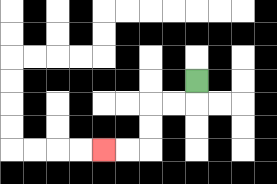{'start': '[8, 3]', 'end': '[4, 6]', 'path_directions': 'D,L,L,D,D,L,L', 'path_coordinates': '[[8, 3], [8, 4], [7, 4], [6, 4], [6, 5], [6, 6], [5, 6], [4, 6]]'}